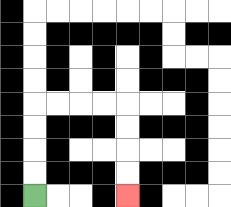{'start': '[1, 8]', 'end': '[5, 8]', 'path_directions': 'U,U,U,U,R,R,R,R,D,D,D,D', 'path_coordinates': '[[1, 8], [1, 7], [1, 6], [1, 5], [1, 4], [2, 4], [3, 4], [4, 4], [5, 4], [5, 5], [5, 6], [5, 7], [5, 8]]'}